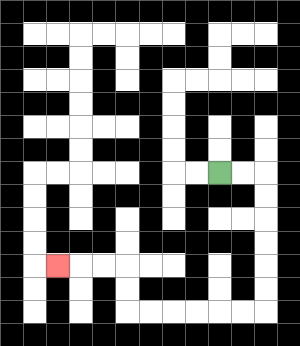{'start': '[9, 7]', 'end': '[2, 11]', 'path_directions': 'R,R,D,D,D,D,D,D,L,L,L,L,L,L,U,U,L,L,L', 'path_coordinates': '[[9, 7], [10, 7], [11, 7], [11, 8], [11, 9], [11, 10], [11, 11], [11, 12], [11, 13], [10, 13], [9, 13], [8, 13], [7, 13], [6, 13], [5, 13], [5, 12], [5, 11], [4, 11], [3, 11], [2, 11]]'}